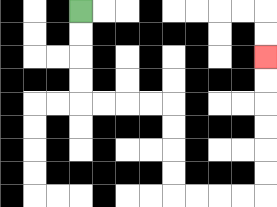{'start': '[3, 0]', 'end': '[11, 2]', 'path_directions': 'D,D,D,D,R,R,R,R,D,D,D,D,R,R,R,R,U,U,U,U,U,U', 'path_coordinates': '[[3, 0], [3, 1], [3, 2], [3, 3], [3, 4], [4, 4], [5, 4], [6, 4], [7, 4], [7, 5], [7, 6], [7, 7], [7, 8], [8, 8], [9, 8], [10, 8], [11, 8], [11, 7], [11, 6], [11, 5], [11, 4], [11, 3], [11, 2]]'}